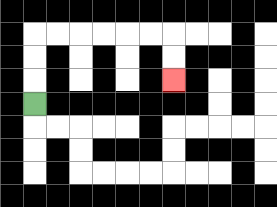{'start': '[1, 4]', 'end': '[7, 3]', 'path_directions': 'U,U,U,R,R,R,R,R,R,D,D', 'path_coordinates': '[[1, 4], [1, 3], [1, 2], [1, 1], [2, 1], [3, 1], [4, 1], [5, 1], [6, 1], [7, 1], [7, 2], [7, 3]]'}